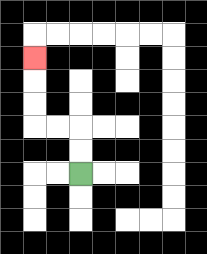{'start': '[3, 7]', 'end': '[1, 2]', 'path_directions': 'U,U,L,L,U,U,U', 'path_coordinates': '[[3, 7], [3, 6], [3, 5], [2, 5], [1, 5], [1, 4], [1, 3], [1, 2]]'}